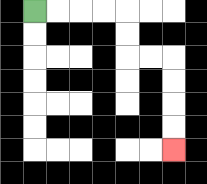{'start': '[1, 0]', 'end': '[7, 6]', 'path_directions': 'R,R,R,R,D,D,R,R,D,D,D,D', 'path_coordinates': '[[1, 0], [2, 0], [3, 0], [4, 0], [5, 0], [5, 1], [5, 2], [6, 2], [7, 2], [7, 3], [7, 4], [7, 5], [7, 6]]'}